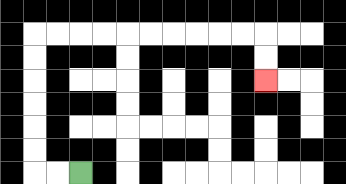{'start': '[3, 7]', 'end': '[11, 3]', 'path_directions': 'L,L,U,U,U,U,U,U,R,R,R,R,R,R,R,R,R,R,D,D', 'path_coordinates': '[[3, 7], [2, 7], [1, 7], [1, 6], [1, 5], [1, 4], [1, 3], [1, 2], [1, 1], [2, 1], [3, 1], [4, 1], [5, 1], [6, 1], [7, 1], [8, 1], [9, 1], [10, 1], [11, 1], [11, 2], [11, 3]]'}